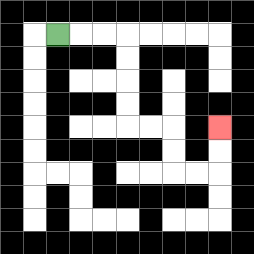{'start': '[2, 1]', 'end': '[9, 5]', 'path_directions': 'R,R,R,D,D,D,D,R,R,D,D,R,R,U,U', 'path_coordinates': '[[2, 1], [3, 1], [4, 1], [5, 1], [5, 2], [5, 3], [5, 4], [5, 5], [6, 5], [7, 5], [7, 6], [7, 7], [8, 7], [9, 7], [9, 6], [9, 5]]'}